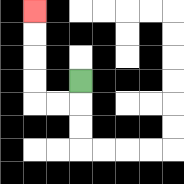{'start': '[3, 3]', 'end': '[1, 0]', 'path_directions': 'D,L,L,U,U,U,U', 'path_coordinates': '[[3, 3], [3, 4], [2, 4], [1, 4], [1, 3], [1, 2], [1, 1], [1, 0]]'}